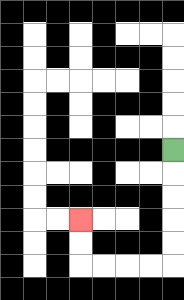{'start': '[7, 6]', 'end': '[3, 9]', 'path_directions': 'D,D,D,D,D,L,L,L,L,U,U', 'path_coordinates': '[[7, 6], [7, 7], [7, 8], [7, 9], [7, 10], [7, 11], [6, 11], [5, 11], [4, 11], [3, 11], [3, 10], [3, 9]]'}